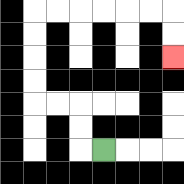{'start': '[4, 6]', 'end': '[7, 2]', 'path_directions': 'L,U,U,L,L,U,U,U,U,R,R,R,R,R,R,D,D', 'path_coordinates': '[[4, 6], [3, 6], [3, 5], [3, 4], [2, 4], [1, 4], [1, 3], [1, 2], [1, 1], [1, 0], [2, 0], [3, 0], [4, 0], [5, 0], [6, 0], [7, 0], [7, 1], [7, 2]]'}